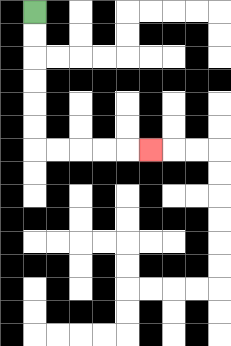{'start': '[1, 0]', 'end': '[6, 6]', 'path_directions': 'D,D,D,D,D,D,R,R,R,R,R', 'path_coordinates': '[[1, 0], [1, 1], [1, 2], [1, 3], [1, 4], [1, 5], [1, 6], [2, 6], [3, 6], [4, 6], [5, 6], [6, 6]]'}